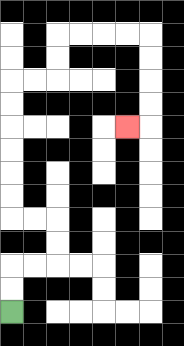{'start': '[0, 13]', 'end': '[5, 5]', 'path_directions': 'U,U,R,R,U,U,L,L,U,U,U,U,U,U,R,R,U,U,R,R,R,R,D,D,D,D,L', 'path_coordinates': '[[0, 13], [0, 12], [0, 11], [1, 11], [2, 11], [2, 10], [2, 9], [1, 9], [0, 9], [0, 8], [0, 7], [0, 6], [0, 5], [0, 4], [0, 3], [1, 3], [2, 3], [2, 2], [2, 1], [3, 1], [4, 1], [5, 1], [6, 1], [6, 2], [6, 3], [6, 4], [6, 5], [5, 5]]'}